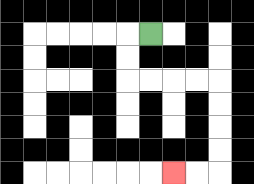{'start': '[6, 1]', 'end': '[7, 7]', 'path_directions': 'L,D,D,R,R,R,R,D,D,D,D,L,L', 'path_coordinates': '[[6, 1], [5, 1], [5, 2], [5, 3], [6, 3], [7, 3], [8, 3], [9, 3], [9, 4], [9, 5], [9, 6], [9, 7], [8, 7], [7, 7]]'}